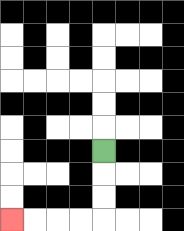{'start': '[4, 6]', 'end': '[0, 9]', 'path_directions': 'D,D,D,L,L,L,L', 'path_coordinates': '[[4, 6], [4, 7], [4, 8], [4, 9], [3, 9], [2, 9], [1, 9], [0, 9]]'}